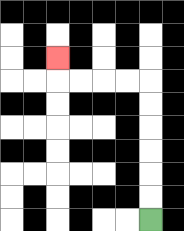{'start': '[6, 9]', 'end': '[2, 2]', 'path_directions': 'U,U,U,U,U,U,L,L,L,L,U', 'path_coordinates': '[[6, 9], [6, 8], [6, 7], [6, 6], [6, 5], [6, 4], [6, 3], [5, 3], [4, 3], [3, 3], [2, 3], [2, 2]]'}